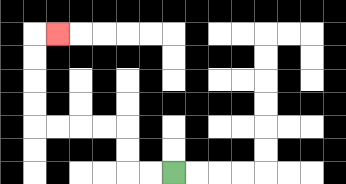{'start': '[7, 7]', 'end': '[2, 1]', 'path_directions': 'L,L,U,U,L,L,L,L,U,U,U,U,R', 'path_coordinates': '[[7, 7], [6, 7], [5, 7], [5, 6], [5, 5], [4, 5], [3, 5], [2, 5], [1, 5], [1, 4], [1, 3], [1, 2], [1, 1], [2, 1]]'}